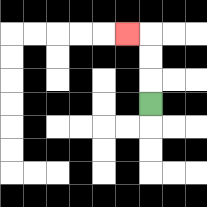{'start': '[6, 4]', 'end': '[5, 1]', 'path_directions': 'U,U,U,L', 'path_coordinates': '[[6, 4], [6, 3], [6, 2], [6, 1], [5, 1]]'}